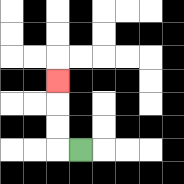{'start': '[3, 6]', 'end': '[2, 3]', 'path_directions': 'L,U,U,U', 'path_coordinates': '[[3, 6], [2, 6], [2, 5], [2, 4], [2, 3]]'}